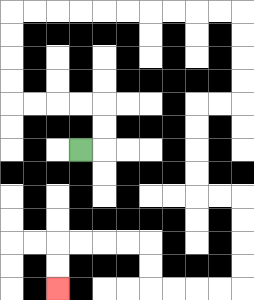{'start': '[3, 6]', 'end': '[2, 12]', 'path_directions': 'R,U,U,L,L,L,L,U,U,U,U,R,R,R,R,R,R,R,R,R,R,D,D,D,D,L,L,D,D,D,D,R,R,D,D,D,D,L,L,L,L,U,U,L,L,L,L,D,D', 'path_coordinates': '[[3, 6], [4, 6], [4, 5], [4, 4], [3, 4], [2, 4], [1, 4], [0, 4], [0, 3], [0, 2], [0, 1], [0, 0], [1, 0], [2, 0], [3, 0], [4, 0], [5, 0], [6, 0], [7, 0], [8, 0], [9, 0], [10, 0], [10, 1], [10, 2], [10, 3], [10, 4], [9, 4], [8, 4], [8, 5], [8, 6], [8, 7], [8, 8], [9, 8], [10, 8], [10, 9], [10, 10], [10, 11], [10, 12], [9, 12], [8, 12], [7, 12], [6, 12], [6, 11], [6, 10], [5, 10], [4, 10], [3, 10], [2, 10], [2, 11], [2, 12]]'}